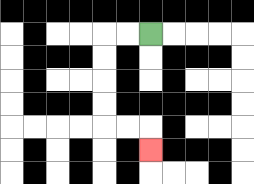{'start': '[6, 1]', 'end': '[6, 6]', 'path_directions': 'L,L,D,D,D,D,R,R,D', 'path_coordinates': '[[6, 1], [5, 1], [4, 1], [4, 2], [4, 3], [4, 4], [4, 5], [5, 5], [6, 5], [6, 6]]'}